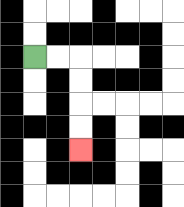{'start': '[1, 2]', 'end': '[3, 6]', 'path_directions': 'R,R,D,D,D,D', 'path_coordinates': '[[1, 2], [2, 2], [3, 2], [3, 3], [3, 4], [3, 5], [3, 6]]'}